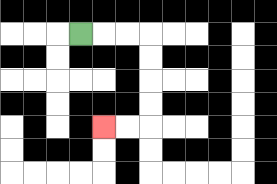{'start': '[3, 1]', 'end': '[4, 5]', 'path_directions': 'R,R,R,D,D,D,D,L,L', 'path_coordinates': '[[3, 1], [4, 1], [5, 1], [6, 1], [6, 2], [6, 3], [6, 4], [6, 5], [5, 5], [4, 5]]'}